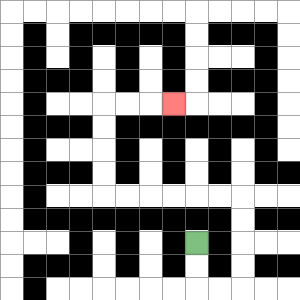{'start': '[8, 10]', 'end': '[7, 4]', 'path_directions': 'D,D,R,R,U,U,U,U,L,L,L,L,L,L,U,U,U,U,R,R,R', 'path_coordinates': '[[8, 10], [8, 11], [8, 12], [9, 12], [10, 12], [10, 11], [10, 10], [10, 9], [10, 8], [9, 8], [8, 8], [7, 8], [6, 8], [5, 8], [4, 8], [4, 7], [4, 6], [4, 5], [4, 4], [5, 4], [6, 4], [7, 4]]'}